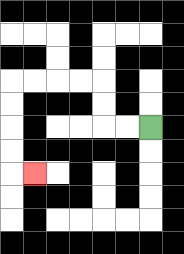{'start': '[6, 5]', 'end': '[1, 7]', 'path_directions': 'L,L,U,U,L,L,L,L,D,D,D,D,R', 'path_coordinates': '[[6, 5], [5, 5], [4, 5], [4, 4], [4, 3], [3, 3], [2, 3], [1, 3], [0, 3], [0, 4], [0, 5], [0, 6], [0, 7], [1, 7]]'}